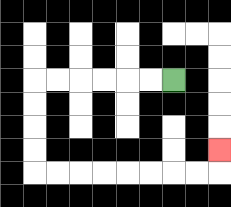{'start': '[7, 3]', 'end': '[9, 6]', 'path_directions': 'L,L,L,L,L,L,D,D,D,D,R,R,R,R,R,R,R,R,U', 'path_coordinates': '[[7, 3], [6, 3], [5, 3], [4, 3], [3, 3], [2, 3], [1, 3], [1, 4], [1, 5], [1, 6], [1, 7], [2, 7], [3, 7], [4, 7], [5, 7], [6, 7], [7, 7], [8, 7], [9, 7], [9, 6]]'}